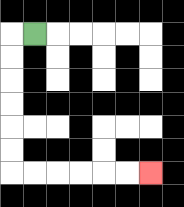{'start': '[1, 1]', 'end': '[6, 7]', 'path_directions': 'L,D,D,D,D,D,D,R,R,R,R,R,R', 'path_coordinates': '[[1, 1], [0, 1], [0, 2], [0, 3], [0, 4], [0, 5], [0, 6], [0, 7], [1, 7], [2, 7], [3, 7], [4, 7], [5, 7], [6, 7]]'}